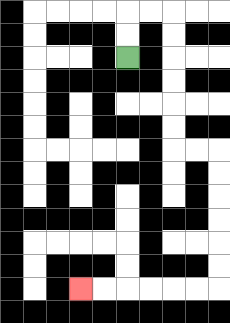{'start': '[5, 2]', 'end': '[3, 12]', 'path_directions': 'U,U,R,R,D,D,D,D,D,D,R,R,D,D,D,D,D,D,L,L,L,L,L,L', 'path_coordinates': '[[5, 2], [5, 1], [5, 0], [6, 0], [7, 0], [7, 1], [7, 2], [7, 3], [7, 4], [7, 5], [7, 6], [8, 6], [9, 6], [9, 7], [9, 8], [9, 9], [9, 10], [9, 11], [9, 12], [8, 12], [7, 12], [6, 12], [5, 12], [4, 12], [3, 12]]'}